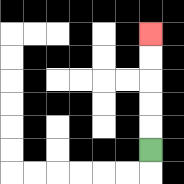{'start': '[6, 6]', 'end': '[6, 1]', 'path_directions': 'U,U,U,U,U', 'path_coordinates': '[[6, 6], [6, 5], [6, 4], [6, 3], [6, 2], [6, 1]]'}